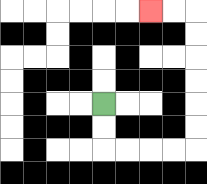{'start': '[4, 4]', 'end': '[6, 0]', 'path_directions': 'D,D,R,R,R,R,U,U,U,U,U,U,L,L', 'path_coordinates': '[[4, 4], [4, 5], [4, 6], [5, 6], [6, 6], [7, 6], [8, 6], [8, 5], [8, 4], [8, 3], [8, 2], [8, 1], [8, 0], [7, 0], [6, 0]]'}